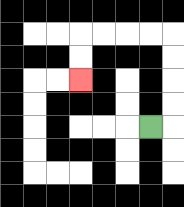{'start': '[6, 5]', 'end': '[3, 3]', 'path_directions': 'R,U,U,U,U,L,L,L,L,D,D', 'path_coordinates': '[[6, 5], [7, 5], [7, 4], [7, 3], [7, 2], [7, 1], [6, 1], [5, 1], [4, 1], [3, 1], [3, 2], [3, 3]]'}